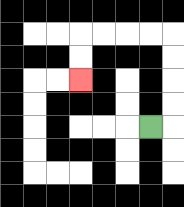{'start': '[6, 5]', 'end': '[3, 3]', 'path_directions': 'R,U,U,U,U,L,L,L,L,D,D', 'path_coordinates': '[[6, 5], [7, 5], [7, 4], [7, 3], [7, 2], [7, 1], [6, 1], [5, 1], [4, 1], [3, 1], [3, 2], [3, 3]]'}